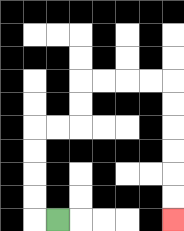{'start': '[2, 9]', 'end': '[7, 9]', 'path_directions': 'L,U,U,U,U,R,R,U,U,R,R,R,R,D,D,D,D,D,D', 'path_coordinates': '[[2, 9], [1, 9], [1, 8], [1, 7], [1, 6], [1, 5], [2, 5], [3, 5], [3, 4], [3, 3], [4, 3], [5, 3], [6, 3], [7, 3], [7, 4], [7, 5], [7, 6], [7, 7], [7, 8], [7, 9]]'}